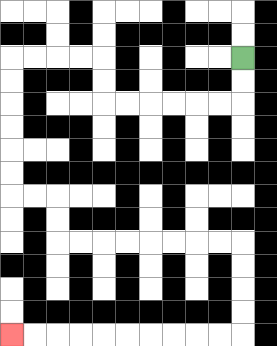{'start': '[10, 2]', 'end': '[0, 14]', 'path_directions': 'D,D,L,L,L,L,L,L,U,U,L,L,L,L,D,D,D,D,D,D,R,R,D,D,R,R,R,R,R,R,R,R,D,D,D,D,L,L,L,L,L,L,L,L,L,L', 'path_coordinates': '[[10, 2], [10, 3], [10, 4], [9, 4], [8, 4], [7, 4], [6, 4], [5, 4], [4, 4], [4, 3], [4, 2], [3, 2], [2, 2], [1, 2], [0, 2], [0, 3], [0, 4], [0, 5], [0, 6], [0, 7], [0, 8], [1, 8], [2, 8], [2, 9], [2, 10], [3, 10], [4, 10], [5, 10], [6, 10], [7, 10], [8, 10], [9, 10], [10, 10], [10, 11], [10, 12], [10, 13], [10, 14], [9, 14], [8, 14], [7, 14], [6, 14], [5, 14], [4, 14], [3, 14], [2, 14], [1, 14], [0, 14]]'}